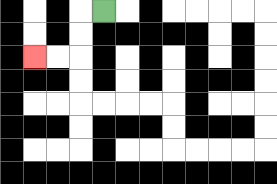{'start': '[4, 0]', 'end': '[1, 2]', 'path_directions': 'L,D,D,L,L', 'path_coordinates': '[[4, 0], [3, 0], [3, 1], [3, 2], [2, 2], [1, 2]]'}